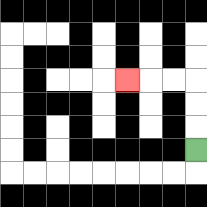{'start': '[8, 6]', 'end': '[5, 3]', 'path_directions': 'U,U,U,L,L,L', 'path_coordinates': '[[8, 6], [8, 5], [8, 4], [8, 3], [7, 3], [6, 3], [5, 3]]'}